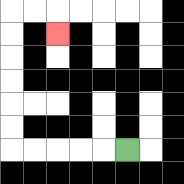{'start': '[5, 6]', 'end': '[2, 1]', 'path_directions': 'L,L,L,L,L,U,U,U,U,U,U,R,R,D', 'path_coordinates': '[[5, 6], [4, 6], [3, 6], [2, 6], [1, 6], [0, 6], [0, 5], [0, 4], [0, 3], [0, 2], [0, 1], [0, 0], [1, 0], [2, 0], [2, 1]]'}